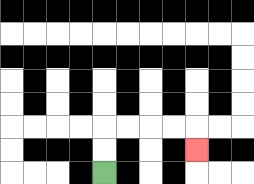{'start': '[4, 7]', 'end': '[8, 6]', 'path_directions': 'U,U,R,R,R,R,D', 'path_coordinates': '[[4, 7], [4, 6], [4, 5], [5, 5], [6, 5], [7, 5], [8, 5], [8, 6]]'}